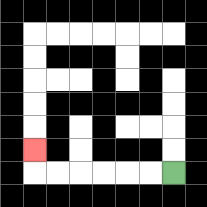{'start': '[7, 7]', 'end': '[1, 6]', 'path_directions': 'L,L,L,L,L,L,U', 'path_coordinates': '[[7, 7], [6, 7], [5, 7], [4, 7], [3, 7], [2, 7], [1, 7], [1, 6]]'}